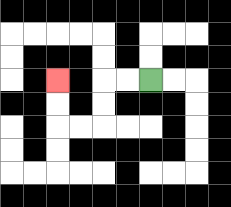{'start': '[6, 3]', 'end': '[2, 3]', 'path_directions': 'L,L,D,D,L,L,U,U', 'path_coordinates': '[[6, 3], [5, 3], [4, 3], [4, 4], [4, 5], [3, 5], [2, 5], [2, 4], [2, 3]]'}